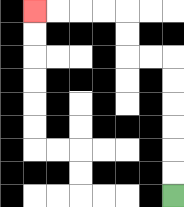{'start': '[7, 8]', 'end': '[1, 0]', 'path_directions': 'U,U,U,U,U,U,L,L,U,U,L,L,L,L', 'path_coordinates': '[[7, 8], [7, 7], [7, 6], [7, 5], [7, 4], [7, 3], [7, 2], [6, 2], [5, 2], [5, 1], [5, 0], [4, 0], [3, 0], [2, 0], [1, 0]]'}